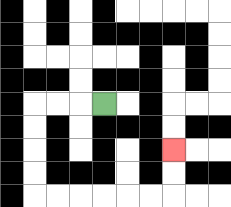{'start': '[4, 4]', 'end': '[7, 6]', 'path_directions': 'L,L,L,D,D,D,D,R,R,R,R,R,R,U,U', 'path_coordinates': '[[4, 4], [3, 4], [2, 4], [1, 4], [1, 5], [1, 6], [1, 7], [1, 8], [2, 8], [3, 8], [4, 8], [5, 8], [6, 8], [7, 8], [7, 7], [7, 6]]'}